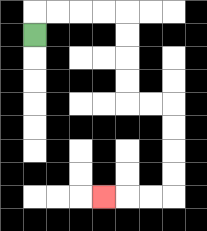{'start': '[1, 1]', 'end': '[4, 8]', 'path_directions': 'U,R,R,R,R,D,D,D,D,R,R,D,D,D,D,L,L,L', 'path_coordinates': '[[1, 1], [1, 0], [2, 0], [3, 0], [4, 0], [5, 0], [5, 1], [5, 2], [5, 3], [5, 4], [6, 4], [7, 4], [7, 5], [7, 6], [7, 7], [7, 8], [6, 8], [5, 8], [4, 8]]'}